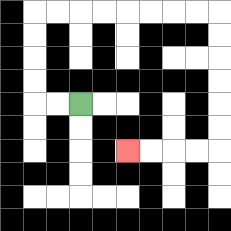{'start': '[3, 4]', 'end': '[5, 6]', 'path_directions': 'L,L,U,U,U,U,R,R,R,R,R,R,R,R,D,D,D,D,D,D,L,L,L,L', 'path_coordinates': '[[3, 4], [2, 4], [1, 4], [1, 3], [1, 2], [1, 1], [1, 0], [2, 0], [3, 0], [4, 0], [5, 0], [6, 0], [7, 0], [8, 0], [9, 0], [9, 1], [9, 2], [9, 3], [9, 4], [9, 5], [9, 6], [8, 6], [7, 6], [6, 6], [5, 6]]'}